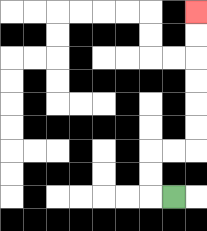{'start': '[7, 8]', 'end': '[8, 0]', 'path_directions': 'L,U,U,R,R,U,U,U,U,U,U', 'path_coordinates': '[[7, 8], [6, 8], [6, 7], [6, 6], [7, 6], [8, 6], [8, 5], [8, 4], [8, 3], [8, 2], [8, 1], [8, 0]]'}